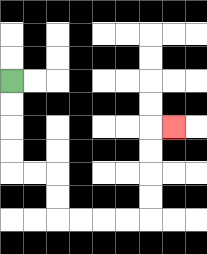{'start': '[0, 3]', 'end': '[7, 5]', 'path_directions': 'D,D,D,D,R,R,D,D,R,R,R,R,U,U,U,U,R', 'path_coordinates': '[[0, 3], [0, 4], [0, 5], [0, 6], [0, 7], [1, 7], [2, 7], [2, 8], [2, 9], [3, 9], [4, 9], [5, 9], [6, 9], [6, 8], [6, 7], [6, 6], [6, 5], [7, 5]]'}